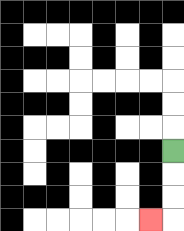{'start': '[7, 6]', 'end': '[6, 9]', 'path_directions': 'D,D,D,L', 'path_coordinates': '[[7, 6], [7, 7], [7, 8], [7, 9], [6, 9]]'}